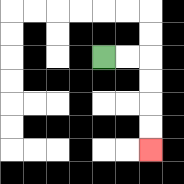{'start': '[4, 2]', 'end': '[6, 6]', 'path_directions': 'R,R,D,D,D,D', 'path_coordinates': '[[4, 2], [5, 2], [6, 2], [6, 3], [6, 4], [6, 5], [6, 6]]'}